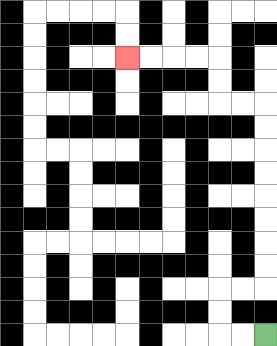{'start': '[11, 14]', 'end': '[5, 2]', 'path_directions': 'L,L,U,U,R,R,U,U,U,U,U,U,U,U,L,L,U,U,L,L,L,L', 'path_coordinates': '[[11, 14], [10, 14], [9, 14], [9, 13], [9, 12], [10, 12], [11, 12], [11, 11], [11, 10], [11, 9], [11, 8], [11, 7], [11, 6], [11, 5], [11, 4], [10, 4], [9, 4], [9, 3], [9, 2], [8, 2], [7, 2], [6, 2], [5, 2]]'}